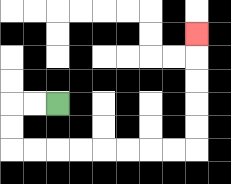{'start': '[2, 4]', 'end': '[8, 1]', 'path_directions': 'L,L,D,D,R,R,R,R,R,R,R,R,U,U,U,U,U', 'path_coordinates': '[[2, 4], [1, 4], [0, 4], [0, 5], [0, 6], [1, 6], [2, 6], [3, 6], [4, 6], [5, 6], [6, 6], [7, 6], [8, 6], [8, 5], [8, 4], [8, 3], [8, 2], [8, 1]]'}